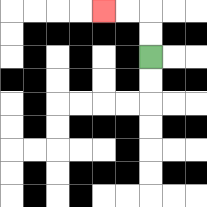{'start': '[6, 2]', 'end': '[4, 0]', 'path_directions': 'U,U,L,L', 'path_coordinates': '[[6, 2], [6, 1], [6, 0], [5, 0], [4, 0]]'}